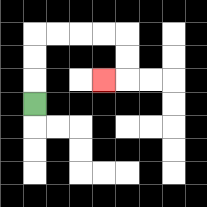{'start': '[1, 4]', 'end': '[4, 3]', 'path_directions': 'U,U,U,R,R,R,R,D,D,L', 'path_coordinates': '[[1, 4], [1, 3], [1, 2], [1, 1], [2, 1], [3, 1], [4, 1], [5, 1], [5, 2], [5, 3], [4, 3]]'}